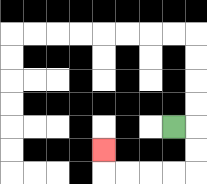{'start': '[7, 5]', 'end': '[4, 6]', 'path_directions': 'R,D,D,L,L,L,L,U', 'path_coordinates': '[[7, 5], [8, 5], [8, 6], [8, 7], [7, 7], [6, 7], [5, 7], [4, 7], [4, 6]]'}